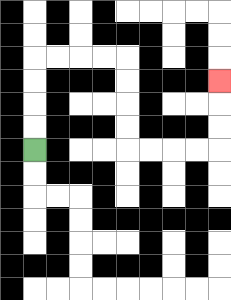{'start': '[1, 6]', 'end': '[9, 3]', 'path_directions': 'U,U,U,U,R,R,R,R,D,D,D,D,R,R,R,R,U,U,U', 'path_coordinates': '[[1, 6], [1, 5], [1, 4], [1, 3], [1, 2], [2, 2], [3, 2], [4, 2], [5, 2], [5, 3], [5, 4], [5, 5], [5, 6], [6, 6], [7, 6], [8, 6], [9, 6], [9, 5], [9, 4], [9, 3]]'}